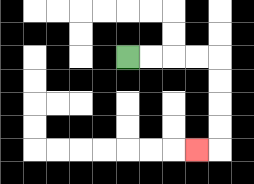{'start': '[5, 2]', 'end': '[8, 6]', 'path_directions': 'R,R,R,R,D,D,D,D,L', 'path_coordinates': '[[5, 2], [6, 2], [7, 2], [8, 2], [9, 2], [9, 3], [9, 4], [9, 5], [9, 6], [8, 6]]'}